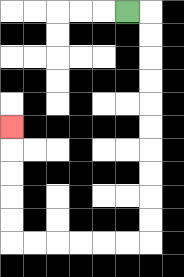{'start': '[5, 0]', 'end': '[0, 5]', 'path_directions': 'R,D,D,D,D,D,D,D,D,D,D,L,L,L,L,L,L,U,U,U,U,U', 'path_coordinates': '[[5, 0], [6, 0], [6, 1], [6, 2], [6, 3], [6, 4], [6, 5], [6, 6], [6, 7], [6, 8], [6, 9], [6, 10], [5, 10], [4, 10], [3, 10], [2, 10], [1, 10], [0, 10], [0, 9], [0, 8], [0, 7], [0, 6], [0, 5]]'}